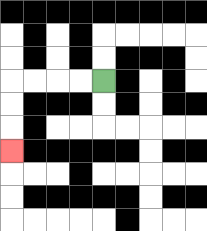{'start': '[4, 3]', 'end': '[0, 6]', 'path_directions': 'L,L,L,L,D,D,D', 'path_coordinates': '[[4, 3], [3, 3], [2, 3], [1, 3], [0, 3], [0, 4], [0, 5], [0, 6]]'}